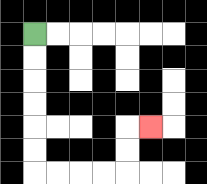{'start': '[1, 1]', 'end': '[6, 5]', 'path_directions': 'D,D,D,D,D,D,R,R,R,R,U,U,R', 'path_coordinates': '[[1, 1], [1, 2], [1, 3], [1, 4], [1, 5], [1, 6], [1, 7], [2, 7], [3, 7], [4, 7], [5, 7], [5, 6], [5, 5], [6, 5]]'}